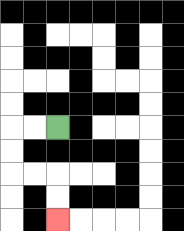{'start': '[2, 5]', 'end': '[2, 9]', 'path_directions': 'L,L,D,D,R,R,D,D', 'path_coordinates': '[[2, 5], [1, 5], [0, 5], [0, 6], [0, 7], [1, 7], [2, 7], [2, 8], [2, 9]]'}